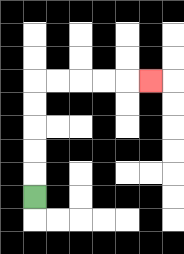{'start': '[1, 8]', 'end': '[6, 3]', 'path_directions': 'U,U,U,U,U,R,R,R,R,R', 'path_coordinates': '[[1, 8], [1, 7], [1, 6], [1, 5], [1, 4], [1, 3], [2, 3], [3, 3], [4, 3], [5, 3], [6, 3]]'}